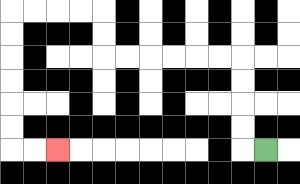{'start': '[11, 6]', 'end': '[2, 6]', 'path_directions': 'L,U,U,U,U,L,L,L,L,L,L,U,U,L,L,L,L,D,D,D,D,D,D,R,R', 'path_coordinates': '[[11, 6], [10, 6], [10, 5], [10, 4], [10, 3], [10, 2], [9, 2], [8, 2], [7, 2], [6, 2], [5, 2], [4, 2], [4, 1], [4, 0], [3, 0], [2, 0], [1, 0], [0, 0], [0, 1], [0, 2], [0, 3], [0, 4], [0, 5], [0, 6], [1, 6], [2, 6]]'}